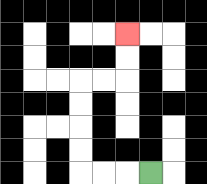{'start': '[6, 7]', 'end': '[5, 1]', 'path_directions': 'L,L,L,U,U,U,U,R,R,U,U', 'path_coordinates': '[[6, 7], [5, 7], [4, 7], [3, 7], [3, 6], [3, 5], [3, 4], [3, 3], [4, 3], [5, 3], [5, 2], [5, 1]]'}